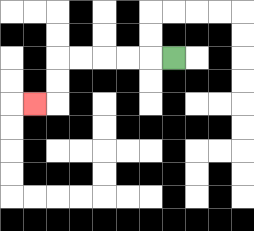{'start': '[7, 2]', 'end': '[1, 4]', 'path_directions': 'L,L,L,L,L,D,D,L', 'path_coordinates': '[[7, 2], [6, 2], [5, 2], [4, 2], [3, 2], [2, 2], [2, 3], [2, 4], [1, 4]]'}